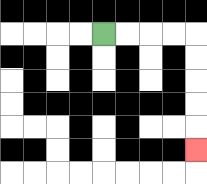{'start': '[4, 1]', 'end': '[8, 6]', 'path_directions': 'R,R,R,R,D,D,D,D,D', 'path_coordinates': '[[4, 1], [5, 1], [6, 1], [7, 1], [8, 1], [8, 2], [8, 3], [8, 4], [8, 5], [8, 6]]'}